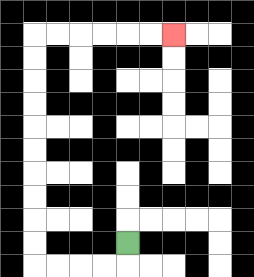{'start': '[5, 10]', 'end': '[7, 1]', 'path_directions': 'D,L,L,L,L,U,U,U,U,U,U,U,U,U,U,R,R,R,R,R,R', 'path_coordinates': '[[5, 10], [5, 11], [4, 11], [3, 11], [2, 11], [1, 11], [1, 10], [1, 9], [1, 8], [1, 7], [1, 6], [1, 5], [1, 4], [1, 3], [1, 2], [1, 1], [2, 1], [3, 1], [4, 1], [5, 1], [6, 1], [7, 1]]'}